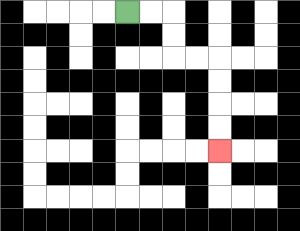{'start': '[5, 0]', 'end': '[9, 6]', 'path_directions': 'R,R,D,D,R,R,D,D,D,D', 'path_coordinates': '[[5, 0], [6, 0], [7, 0], [7, 1], [7, 2], [8, 2], [9, 2], [9, 3], [9, 4], [9, 5], [9, 6]]'}